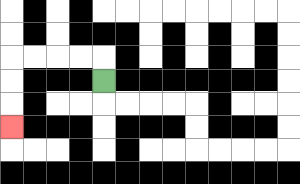{'start': '[4, 3]', 'end': '[0, 5]', 'path_directions': 'U,L,L,L,L,D,D,D', 'path_coordinates': '[[4, 3], [4, 2], [3, 2], [2, 2], [1, 2], [0, 2], [0, 3], [0, 4], [0, 5]]'}